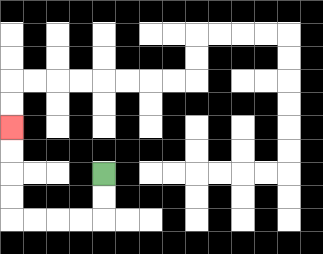{'start': '[4, 7]', 'end': '[0, 5]', 'path_directions': 'D,D,L,L,L,L,U,U,U,U', 'path_coordinates': '[[4, 7], [4, 8], [4, 9], [3, 9], [2, 9], [1, 9], [0, 9], [0, 8], [0, 7], [0, 6], [0, 5]]'}